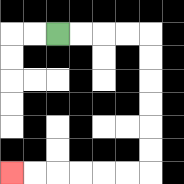{'start': '[2, 1]', 'end': '[0, 7]', 'path_directions': 'R,R,R,R,D,D,D,D,D,D,L,L,L,L,L,L', 'path_coordinates': '[[2, 1], [3, 1], [4, 1], [5, 1], [6, 1], [6, 2], [6, 3], [6, 4], [6, 5], [6, 6], [6, 7], [5, 7], [4, 7], [3, 7], [2, 7], [1, 7], [0, 7]]'}